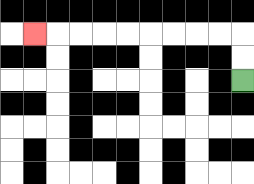{'start': '[10, 3]', 'end': '[1, 1]', 'path_directions': 'U,U,L,L,L,L,L,L,L,L,L', 'path_coordinates': '[[10, 3], [10, 2], [10, 1], [9, 1], [8, 1], [7, 1], [6, 1], [5, 1], [4, 1], [3, 1], [2, 1], [1, 1]]'}